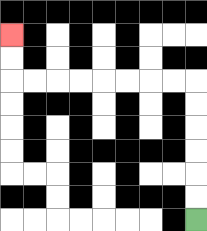{'start': '[8, 9]', 'end': '[0, 1]', 'path_directions': 'U,U,U,U,U,U,L,L,L,L,L,L,L,L,U,U', 'path_coordinates': '[[8, 9], [8, 8], [8, 7], [8, 6], [8, 5], [8, 4], [8, 3], [7, 3], [6, 3], [5, 3], [4, 3], [3, 3], [2, 3], [1, 3], [0, 3], [0, 2], [0, 1]]'}